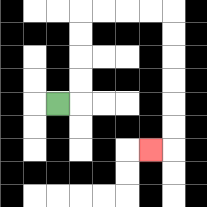{'start': '[2, 4]', 'end': '[6, 6]', 'path_directions': 'R,U,U,U,U,R,R,R,R,D,D,D,D,D,D,L', 'path_coordinates': '[[2, 4], [3, 4], [3, 3], [3, 2], [3, 1], [3, 0], [4, 0], [5, 0], [6, 0], [7, 0], [7, 1], [7, 2], [7, 3], [7, 4], [7, 5], [7, 6], [6, 6]]'}